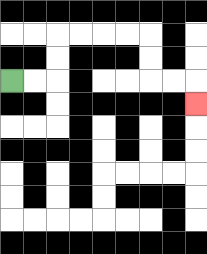{'start': '[0, 3]', 'end': '[8, 4]', 'path_directions': 'R,R,U,U,R,R,R,R,D,D,R,R,D', 'path_coordinates': '[[0, 3], [1, 3], [2, 3], [2, 2], [2, 1], [3, 1], [4, 1], [5, 1], [6, 1], [6, 2], [6, 3], [7, 3], [8, 3], [8, 4]]'}